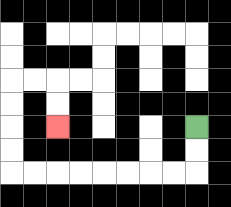{'start': '[8, 5]', 'end': '[2, 5]', 'path_directions': 'D,D,L,L,L,L,L,L,L,L,U,U,U,U,R,R,D,D', 'path_coordinates': '[[8, 5], [8, 6], [8, 7], [7, 7], [6, 7], [5, 7], [4, 7], [3, 7], [2, 7], [1, 7], [0, 7], [0, 6], [0, 5], [0, 4], [0, 3], [1, 3], [2, 3], [2, 4], [2, 5]]'}